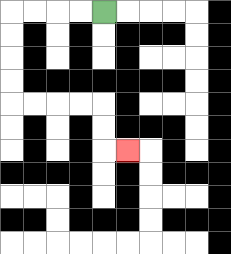{'start': '[4, 0]', 'end': '[5, 6]', 'path_directions': 'L,L,L,L,D,D,D,D,R,R,R,R,D,D,R', 'path_coordinates': '[[4, 0], [3, 0], [2, 0], [1, 0], [0, 0], [0, 1], [0, 2], [0, 3], [0, 4], [1, 4], [2, 4], [3, 4], [4, 4], [4, 5], [4, 6], [5, 6]]'}